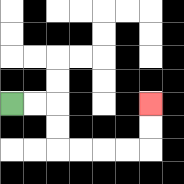{'start': '[0, 4]', 'end': '[6, 4]', 'path_directions': 'R,R,D,D,R,R,R,R,U,U', 'path_coordinates': '[[0, 4], [1, 4], [2, 4], [2, 5], [2, 6], [3, 6], [4, 6], [5, 6], [6, 6], [6, 5], [6, 4]]'}